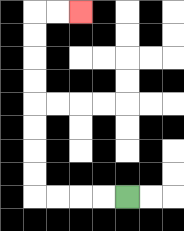{'start': '[5, 8]', 'end': '[3, 0]', 'path_directions': 'L,L,L,L,U,U,U,U,U,U,U,U,R,R', 'path_coordinates': '[[5, 8], [4, 8], [3, 8], [2, 8], [1, 8], [1, 7], [1, 6], [1, 5], [1, 4], [1, 3], [1, 2], [1, 1], [1, 0], [2, 0], [3, 0]]'}